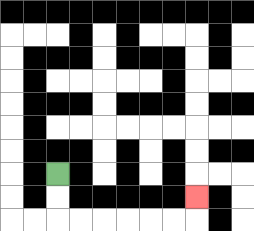{'start': '[2, 7]', 'end': '[8, 8]', 'path_directions': 'D,D,R,R,R,R,R,R,U', 'path_coordinates': '[[2, 7], [2, 8], [2, 9], [3, 9], [4, 9], [5, 9], [6, 9], [7, 9], [8, 9], [8, 8]]'}